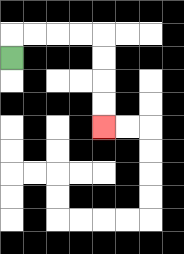{'start': '[0, 2]', 'end': '[4, 5]', 'path_directions': 'U,R,R,R,R,D,D,D,D', 'path_coordinates': '[[0, 2], [0, 1], [1, 1], [2, 1], [3, 1], [4, 1], [4, 2], [4, 3], [4, 4], [4, 5]]'}